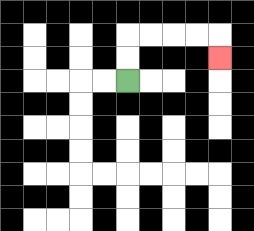{'start': '[5, 3]', 'end': '[9, 2]', 'path_directions': 'U,U,R,R,R,R,D', 'path_coordinates': '[[5, 3], [5, 2], [5, 1], [6, 1], [7, 1], [8, 1], [9, 1], [9, 2]]'}